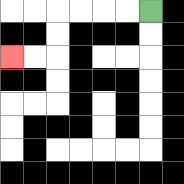{'start': '[6, 0]', 'end': '[0, 2]', 'path_directions': 'L,L,L,L,D,D,L,L', 'path_coordinates': '[[6, 0], [5, 0], [4, 0], [3, 0], [2, 0], [2, 1], [2, 2], [1, 2], [0, 2]]'}